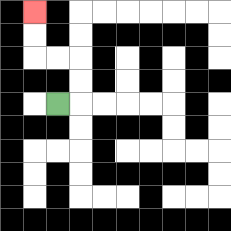{'start': '[2, 4]', 'end': '[1, 0]', 'path_directions': 'R,U,U,L,L,U,U', 'path_coordinates': '[[2, 4], [3, 4], [3, 3], [3, 2], [2, 2], [1, 2], [1, 1], [1, 0]]'}